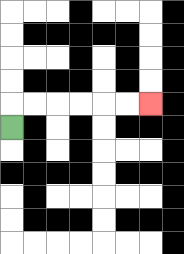{'start': '[0, 5]', 'end': '[6, 4]', 'path_directions': 'U,R,R,R,R,R,R', 'path_coordinates': '[[0, 5], [0, 4], [1, 4], [2, 4], [3, 4], [4, 4], [5, 4], [6, 4]]'}